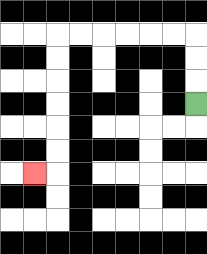{'start': '[8, 4]', 'end': '[1, 7]', 'path_directions': 'U,U,U,L,L,L,L,L,L,D,D,D,D,D,D,L', 'path_coordinates': '[[8, 4], [8, 3], [8, 2], [8, 1], [7, 1], [6, 1], [5, 1], [4, 1], [3, 1], [2, 1], [2, 2], [2, 3], [2, 4], [2, 5], [2, 6], [2, 7], [1, 7]]'}